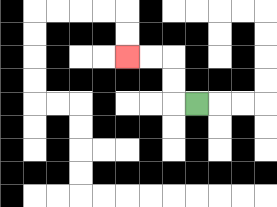{'start': '[8, 4]', 'end': '[5, 2]', 'path_directions': 'L,U,U,L,L', 'path_coordinates': '[[8, 4], [7, 4], [7, 3], [7, 2], [6, 2], [5, 2]]'}